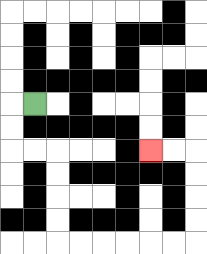{'start': '[1, 4]', 'end': '[6, 6]', 'path_directions': 'L,D,D,R,R,D,D,D,D,R,R,R,R,R,R,U,U,U,U,L,L', 'path_coordinates': '[[1, 4], [0, 4], [0, 5], [0, 6], [1, 6], [2, 6], [2, 7], [2, 8], [2, 9], [2, 10], [3, 10], [4, 10], [5, 10], [6, 10], [7, 10], [8, 10], [8, 9], [8, 8], [8, 7], [8, 6], [7, 6], [6, 6]]'}